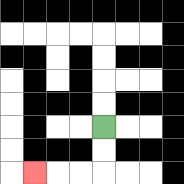{'start': '[4, 5]', 'end': '[1, 7]', 'path_directions': 'D,D,L,L,L', 'path_coordinates': '[[4, 5], [4, 6], [4, 7], [3, 7], [2, 7], [1, 7]]'}